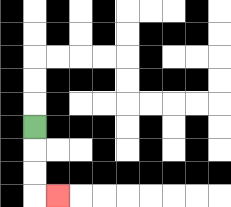{'start': '[1, 5]', 'end': '[2, 8]', 'path_directions': 'D,D,D,R', 'path_coordinates': '[[1, 5], [1, 6], [1, 7], [1, 8], [2, 8]]'}